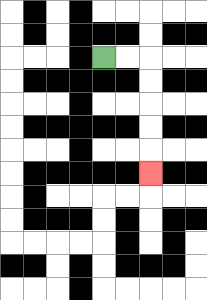{'start': '[4, 2]', 'end': '[6, 7]', 'path_directions': 'R,R,D,D,D,D,D', 'path_coordinates': '[[4, 2], [5, 2], [6, 2], [6, 3], [6, 4], [6, 5], [6, 6], [6, 7]]'}